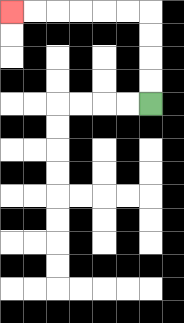{'start': '[6, 4]', 'end': '[0, 0]', 'path_directions': 'U,U,U,U,L,L,L,L,L,L', 'path_coordinates': '[[6, 4], [6, 3], [6, 2], [6, 1], [6, 0], [5, 0], [4, 0], [3, 0], [2, 0], [1, 0], [0, 0]]'}